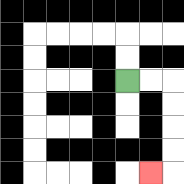{'start': '[5, 3]', 'end': '[6, 7]', 'path_directions': 'R,R,D,D,D,D,L', 'path_coordinates': '[[5, 3], [6, 3], [7, 3], [7, 4], [7, 5], [7, 6], [7, 7], [6, 7]]'}